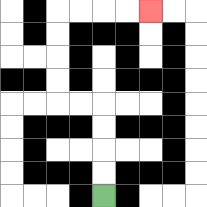{'start': '[4, 8]', 'end': '[6, 0]', 'path_directions': 'U,U,U,U,L,L,U,U,U,U,R,R,R,R', 'path_coordinates': '[[4, 8], [4, 7], [4, 6], [4, 5], [4, 4], [3, 4], [2, 4], [2, 3], [2, 2], [2, 1], [2, 0], [3, 0], [4, 0], [5, 0], [6, 0]]'}